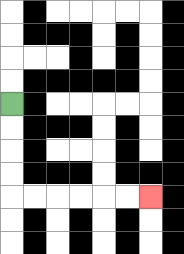{'start': '[0, 4]', 'end': '[6, 8]', 'path_directions': 'D,D,D,D,R,R,R,R,R,R', 'path_coordinates': '[[0, 4], [0, 5], [0, 6], [0, 7], [0, 8], [1, 8], [2, 8], [3, 8], [4, 8], [5, 8], [6, 8]]'}